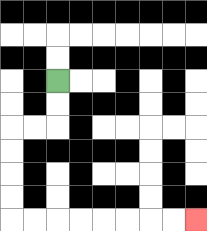{'start': '[2, 3]', 'end': '[8, 9]', 'path_directions': 'D,D,L,L,D,D,D,D,R,R,R,R,R,R,R,R', 'path_coordinates': '[[2, 3], [2, 4], [2, 5], [1, 5], [0, 5], [0, 6], [0, 7], [0, 8], [0, 9], [1, 9], [2, 9], [3, 9], [4, 9], [5, 9], [6, 9], [7, 9], [8, 9]]'}